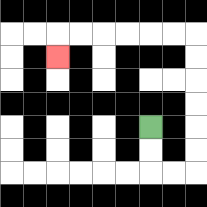{'start': '[6, 5]', 'end': '[2, 2]', 'path_directions': 'D,D,R,R,U,U,U,U,U,U,L,L,L,L,L,L,D', 'path_coordinates': '[[6, 5], [6, 6], [6, 7], [7, 7], [8, 7], [8, 6], [8, 5], [8, 4], [8, 3], [8, 2], [8, 1], [7, 1], [6, 1], [5, 1], [4, 1], [3, 1], [2, 1], [2, 2]]'}